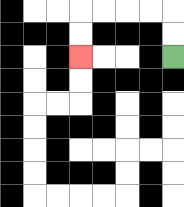{'start': '[7, 2]', 'end': '[3, 2]', 'path_directions': 'U,U,L,L,L,L,D,D', 'path_coordinates': '[[7, 2], [7, 1], [7, 0], [6, 0], [5, 0], [4, 0], [3, 0], [3, 1], [3, 2]]'}